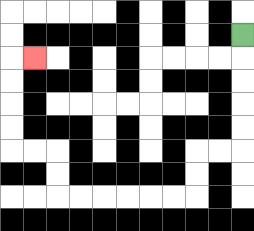{'start': '[10, 1]', 'end': '[1, 2]', 'path_directions': 'D,D,D,D,D,L,L,D,D,L,L,L,L,L,L,U,U,L,L,U,U,U,U,R', 'path_coordinates': '[[10, 1], [10, 2], [10, 3], [10, 4], [10, 5], [10, 6], [9, 6], [8, 6], [8, 7], [8, 8], [7, 8], [6, 8], [5, 8], [4, 8], [3, 8], [2, 8], [2, 7], [2, 6], [1, 6], [0, 6], [0, 5], [0, 4], [0, 3], [0, 2], [1, 2]]'}